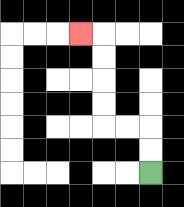{'start': '[6, 7]', 'end': '[3, 1]', 'path_directions': 'U,U,L,L,U,U,U,U,L', 'path_coordinates': '[[6, 7], [6, 6], [6, 5], [5, 5], [4, 5], [4, 4], [4, 3], [4, 2], [4, 1], [3, 1]]'}